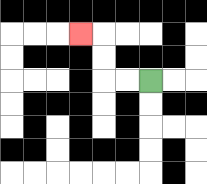{'start': '[6, 3]', 'end': '[3, 1]', 'path_directions': 'L,L,U,U,L', 'path_coordinates': '[[6, 3], [5, 3], [4, 3], [4, 2], [4, 1], [3, 1]]'}